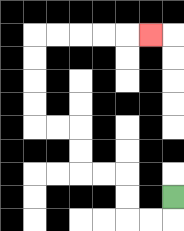{'start': '[7, 8]', 'end': '[6, 1]', 'path_directions': 'D,L,L,U,U,L,L,U,U,L,L,U,U,U,U,R,R,R,R,R', 'path_coordinates': '[[7, 8], [7, 9], [6, 9], [5, 9], [5, 8], [5, 7], [4, 7], [3, 7], [3, 6], [3, 5], [2, 5], [1, 5], [1, 4], [1, 3], [1, 2], [1, 1], [2, 1], [3, 1], [4, 1], [5, 1], [6, 1]]'}